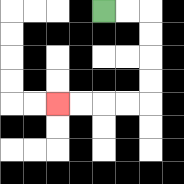{'start': '[4, 0]', 'end': '[2, 4]', 'path_directions': 'R,R,D,D,D,D,L,L,L,L', 'path_coordinates': '[[4, 0], [5, 0], [6, 0], [6, 1], [6, 2], [6, 3], [6, 4], [5, 4], [4, 4], [3, 4], [2, 4]]'}